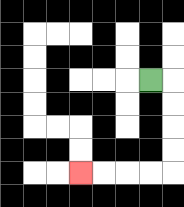{'start': '[6, 3]', 'end': '[3, 7]', 'path_directions': 'R,D,D,D,D,L,L,L,L', 'path_coordinates': '[[6, 3], [7, 3], [7, 4], [7, 5], [7, 6], [7, 7], [6, 7], [5, 7], [4, 7], [3, 7]]'}